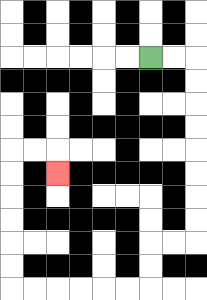{'start': '[6, 2]', 'end': '[2, 7]', 'path_directions': 'R,R,D,D,D,D,D,D,D,D,L,L,D,D,L,L,L,L,L,L,U,U,U,U,U,U,R,R,D', 'path_coordinates': '[[6, 2], [7, 2], [8, 2], [8, 3], [8, 4], [8, 5], [8, 6], [8, 7], [8, 8], [8, 9], [8, 10], [7, 10], [6, 10], [6, 11], [6, 12], [5, 12], [4, 12], [3, 12], [2, 12], [1, 12], [0, 12], [0, 11], [0, 10], [0, 9], [0, 8], [0, 7], [0, 6], [1, 6], [2, 6], [2, 7]]'}